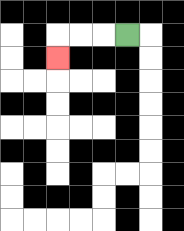{'start': '[5, 1]', 'end': '[2, 2]', 'path_directions': 'L,L,L,D', 'path_coordinates': '[[5, 1], [4, 1], [3, 1], [2, 1], [2, 2]]'}